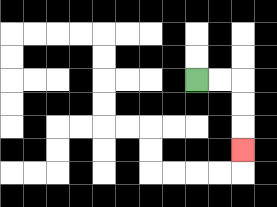{'start': '[8, 3]', 'end': '[10, 6]', 'path_directions': 'R,R,D,D,D', 'path_coordinates': '[[8, 3], [9, 3], [10, 3], [10, 4], [10, 5], [10, 6]]'}